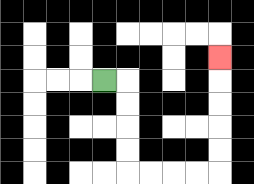{'start': '[4, 3]', 'end': '[9, 2]', 'path_directions': 'R,D,D,D,D,R,R,R,R,U,U,U,U,U', 'path_coordinates': '[[4, 3], [5, 3], [5, 4], [5, 5], [5, 6], [5, 7], [6, 7], [7, 7], [8, 7], [9, 7], [9, 6], [9, 5], [9, 4], [9, 3], [9, 2]]'}